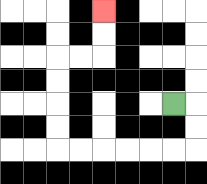{'start': '[7, 4]', 'end': '[4, 0]', 'path_directions': 'R,D,D,L,L,L,L,L,L,U,U,U,U,R,R,U,U', 'path_coordinates': '[[7, 4], [8, 4], [8, 5], [8, 6], [7, 6], [6, 6], [5, 6], [4, 6], [3, 6], [2, 6], [2, 5], [2, 4], [2, 3], [2, 2], [3, 2], [4, 2], [4, 1], [4, 0]]'}